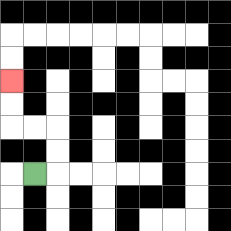{'start': '[1, 7]', 'end': '[0, 3]', 'path_directions': 'R,U,U,L,L,U,U', 'path_coordinates': '[[1, 7], [2, 7], [2, 6], [2, 5], [1, 5], [0, 5], [0, 4], [0, 3]]'}